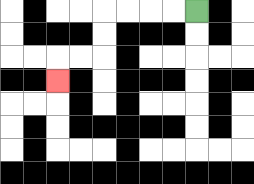{'start': '[8, 0]', 'end': '[2, 3]', 'path_directions': 'L,L,L,L,D,D,L,L,D', 'path_coordinates': '[[8, 0], [7, 0], [6, 0], [5, 0], [4, 0], [4, 1], [4, 2], [3, 2], [2, 2], [2, 3]]'}